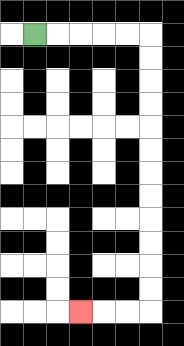{'start': '[1, 1]', 'end': '[3, 13]', 'path_directions': 'R,R,R,R,R,D,D,D,D,D,D,D,D,D,D,D,D,L,L,L', 'path_coordinates': '[[1, 1], [2, 1], [3, 1], [4, 1], [5, 1], [6, 1], [6, 2], [6, 3], [6, 4], [6, 5], [6, 6], [6, 7], [6, 8], [6, 9], [6, 10], [6, 11], [6, 12], [6, 13], [5, 13], [4, 13], [3, 13]]'}